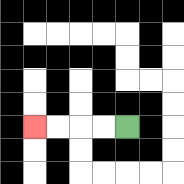{'start': '[5, 5]', 'end': '[1, 5]', 'path_directions': 'L,L,L,L', 'path_coordinates': '[[5, 5], [4, 5], [3, 5], [2, 5], [1, 5]]'}